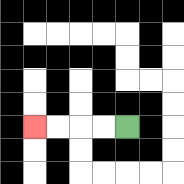{'start': '[5, 5]', 'end': '[1, 5]', 'path_directions': 'L,L,L,L', 'path_coordinates': '[[5, 5], [4, 5], [3, 5], [2, 5], [1, 5]]'}